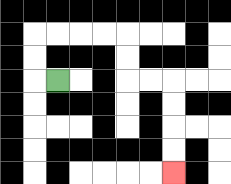{'start': '[2, 3]', 'end': '[7, 7]', 'path_directions': 'L,U,U,R,R,R,R,D,D,R,R,D,D,D,D', 'path_coordinates': '[[2, 3], [1, 3], [1, 2], [1, 1], [2, 1], [3, 1], [4, 1], [5, 1], [5, 2], [5, 3], [6, 3], [7, 3], [7, 4], [7, 5], [7, 6], [7, 7]]'}